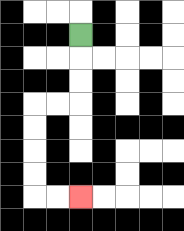{'start': '[3, 1]', 'end': '[3, 8]', 'path_directions': 'D,D,D,L,L,D,D,D,D,R,R', 'path_coordinates': '[[3, 1], [3, 2], [3, 3], [3, 4], [2, 4], [1, 4], [1, 5], [1, 6], [1, 7], [1, 8], [2, 8], [3, 8]]'}